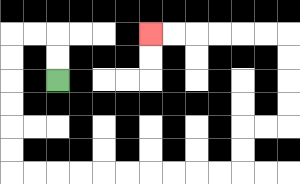{'start': '[2, 3]', 'end': '[6, 1]', 'path_directions': 'U,U,L,L,D,D,D,D,D,D,R,R,R,R,R,R,R,R,R,R,U,U,R,R,U,U,U,U,L,L,L,L,L,L', 'path_coordinates': '[[2, 3], [2, 2], [2, 1], [1, 1], [0, 1], [0, 2], [0, 3], [0, 4], [0, 5], [0, 6], [0, 7], [1, 7], [2, 7], [3, 7], [4, 7], [5, 7], [6, 7], [7, 7], [8, 7], [9, 7], [10, 7], [10, 6], [10, 5], [11, 5], [12, 5], [12, 4], [12, 3], [12, 2], [12, 1], [11, 1], [10, 1], [9, 1], [8, 1], [7, 1], [6, 1]]'}